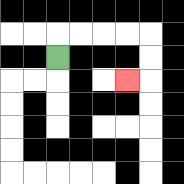{'start': '[2, 2]', 'end': '[5, 3]', 'path_directions': 'U,R,R,R,R,D,D,L', 'path_coordinates': '[[2, 2], [2, 1], [3, 1], [4, 1], [5, 1], [6, 1], [6, 2], [6, 3], [5, 3]]'}